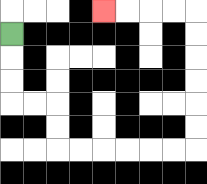{'start': '[0, 1]', 'end': '[4, 0]', 'path_directions': 'D,D,D,R,R,D,D,R,R,R,R,R,R,U,U,U,U,U,U,L,L,L,L', 'path_coordinates': '[[0, 1], [0, 2], [0, 3], [0, 4], [1, 4], [2, 4], [2, 5], [2, 6], [3, 6], [4, 6], [5, 6], [6, 6], [7, 6], [8, 6], [8, 5], [8, 4], [8, 3], [8, 2], [8, 1], [8, 0], [7, 0], [6, 0], [5, 0], [4, 0]]'}